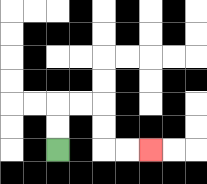{'start': '[2, 6]', 'end': '[6, 6]', 'path_directions': 'U,U,R,R,D,D,R,R', 'path_coordinates': '[[2, 6], [2, 5], [2, 4], [3, 4], [4, 4], [4, 5], [4, 6], [5, 6], [6, 6]]'}